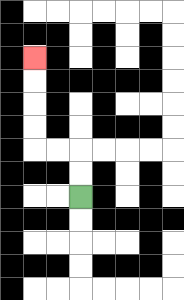{'start': '[3, 8]', 'end': '[1, 2]', 'path_directions': 'U,U,L,L,U,U,U,U', 'path_coordinates': '[[3, 8], [3, 7], [3, 6], [2, 6], [1, 6], [1, 5], [1, 4], [1, 3], [1, 2]]'}